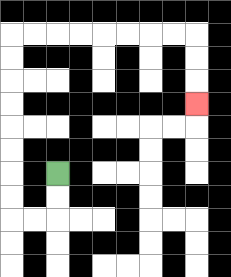{'start': '[2, 7]', 'end': '[8, 4]', 'path_directions': 'D,D,L,L,U,U,U,U,U,U,U,U,R,R,R,R,R,R,R,R,D,D,D', 'path_coordinates': '[[2, 7], [2, 8], [2, 9], [1, 9], [0, 9], [0, 8], [0, 7], [0, 6], [0, 5], [0, 4], [0, 3], [0, 2], [0, 1], [1, 1], [2, 1], [3, 1], [4, 1], [5, 1], [6, 1], [7, 1], [8, 1], [8, 2], [8, 3], [8, 4]]'}